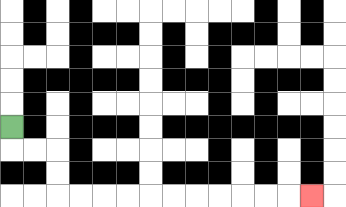{'start': '[0, 5]', 'end': '[13, 8]', 'path_directions': 'D,R,R,D,D,R,R,R,R,R,R,R,R,R,R,R', 'path_coordinates': '[[0, 5], [0, 6], [1, 6], [2, 6], [2, 7], [2, 8], [3, 8], [4, 8], [5, 8], [6, 8], [7, 8], [8, 8], [9, 8], [10, 8], [11, 8], [12, 8], [13, 8]]'}